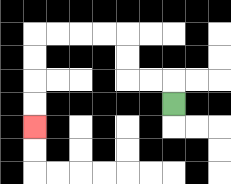{'start': '[7, 4]', 'end': '[1, 5]', 'path_directions': 'U,L,L,U,U,L,L,L,L,D,D,D,D', 'path_coordinates': '[[7, 4], [7, 3], [6, 3], [5, 3], [5, 2], [5, 1], [4, 1], [3, 1], [2, 1], [1, 1], [1, 2], [1, 3], [1, 4], [1, 5]]'}